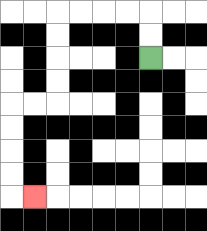{'start': '[6, 2]', 'end': '[1, 8]', 'path_directions': 'U,U,L,L,L,L,D,D,D,D,L,L,D,D,D,D,R', 'path_coordinates': '[[6, 2], [6, 1], [6, 0], [5, 0], [4, 0], [3, 0], [2, 0], [2, 1], [2, 2], [2, 3], [2, 4], [1, 4], [0, 4], [0, 5], [0, 6], [0, 7], [0, 8], [1, 8]]'}